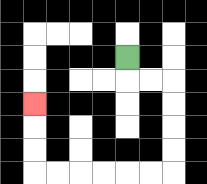{'start': '[5, 2]', 'end': '[1, 4]', 'path_directions': 'D,R,R,D,D,D,D,L,L,L,L,L,L,U,U,U', 'path_coordinates': '[[5, 2], [5, 3], [6, 3], [7, 3], [7, 4], [7, 5], [7, 6], [7, 7], [6, 7], [5, 7], [4, 7], [3, 7], [2, 7], [1, 7], [1, 6], [1, 5], [1, 4]]'}